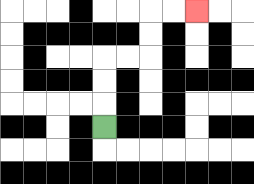{'start': '[4, 5]', 'end': '[8, 0]', 'path_directions': 'U,U,U,R,R,U,U,R,R', 'path_coordinates': '[[4, 5], [4, 4], [4, 3], [4, 2], [5, 2], [6, 2], [6, 1], [6, 0], [7, 0], [8, 0]]'}